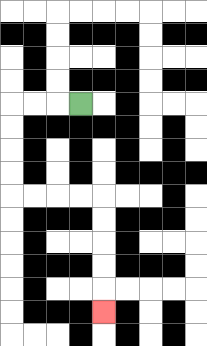{'start': '[3, 4]', 'end': '[4, 13]', 'path_directions': 'L,L,L,D,D,D,D,R,R,R,R,D,D,D,D,D', 'path_coordinates': '[[3, 4], [2, 4], [1, 4], [0, 4], [0, 5], [0, 6], [0, 7], [0, 8], [1, 8], [2, 8], [3, 8], [4, 8], [4, 9], [4, 10], [4, 11], [4, 12], [4, 13]]'}